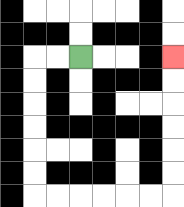{'start': '[3, 2]', 'end': '[7, 2]', 'path_directions': 'L,L,D,D,D,D,D,D,R,R,R,R,R,R,U,U,U,U,U,U', 'path_coordinates': '[[3, 2], [2, 2], [1, 2], [1, 3], [1, 4], [1, 5], [1, 6], [1, 7], [1, 8], [2, 8], [3, 8], [4, 8], [5, 8], [6, 8], [7, 8], [7, 7], [7, 6], [7, 5], [7, 4], [7, 3], [7, 2]]'}